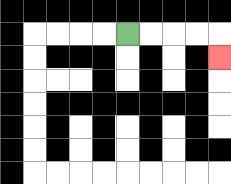{'start': '[5, 1]', 'end': '[9, 2]', 'path_directions': 'R,R,R,R,D', 'path_coordinates': '[[5, 1], [6, 1], [7, 1], [8, 1], [9, 1], [9, 2]]'}